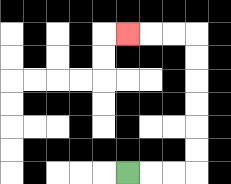{'start': '[5, 7]', 'end': '[5, 1]', 'path_directions': 'R,R,R,U,U,U,U,U,U,L,L,L', 'path_coordinates': '[[5, 7], [6, 7], [7, 7], [8, 7], [8, 6], [8, 5], [8, 4], [8, 3], [8, 2], [8, 1], [7, 1], [6, 1], [5, 1]]'}